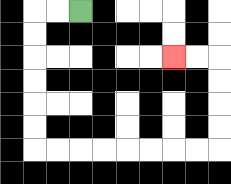{'start': '[3, 0]', 'end': '[7, 2]', 'path_directions': 'L,L,D,D,D,D,D,D,R,R,R,R,R,R,R,R,U,U,U,U,L,L', 'path_coordinates': '[[3, 0], [2, 0], [1, 0], [1, 1], [1, 2], [1, 3], [1, 4], [1, 5], [1, 6], [2, 6], [3, 6], [4, 6], [5, 6], [6, 6], [7, 6], [8, 6], [9, 6], [9, 5], [9, 4], [9, 3], [9, 2], [8, 2], [7, 2]]'}